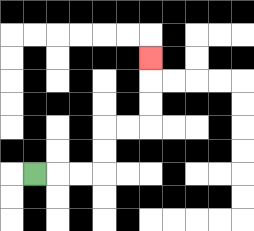{'start': '[1, 7]', 'end': '[6, 2]', 'path_directions': 'R,R,R,U,U,R,R,U,U,U', 'path_coordinates': '[[1, 7], [2, 7], [3, 7], [4, 7], [4, 6], [4, 5], [5, 5], [6, 5], [6, 4], [6, 3], [6, 2]]'}